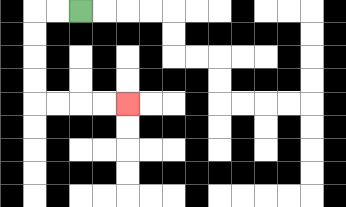{'start': '[3, 0]', 'end': '[5, 4]', 'path_directions': 'L,L,D,D,D,D,R,R,R,R', 'path_coordinates': '[[3, 0], [2, 0], [1, 0], [1, 1], [1, 2], [1, 3], [1, 4], [2, 4], [3, 4], [4, 4], [5, 4]]'}